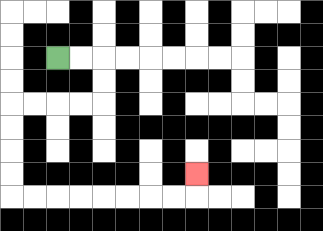{'start': '[2, 2]', 'end': '[8, 7]', 'path_directions': 'R,R,D,D,L,L,L,L,D,D,D,D,R,R,R,R,R,R,R,R,U', 'path_coordinates': '[[2, 2], [3, 2], [4, 2], [4, 3], [4, 4], [3, 4], [2, 4], [1, 4], [0, 4], [0, 5], [0, 6], [0, 7], [0, 8], [1, 8], [2, 8], [3, 8], [4, 8], [5, 8], [6, 8], [7, 8], [8, 8], [8, 7]]'}